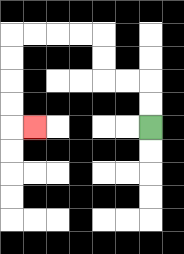{'start': '[6, 5]', 'end': '[1, 5]', 'path_directions': 'U,U,L,L,U,U,L,L,L,L,D,D,D,D,R', 'path_coordinates': '[[6, 5], [6, 4], [6, 3], [5, 3], [4, 3], [4, 2], [4, 1], [3, 1], [2, 1], [1, 1], [0, 1], [0, 2], [0, 3], [0, 4], [0, 5], [1, 5]]'}